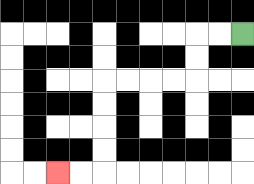{'start': '[10, 1]', 'end': '[2, 7]', 'path_directions': 'L,L,D,D,L,L,L,L,D,D,D,D,L,L', 'path_coordinates': '[[10, 1], [9, 1], [8, 1], [8, 2], [8, 3], [7, 3], [6, 3], [5, 3], [4, 3], [4, 4], [4, 5], [4, 6], [4, 7], [3, 7], [2, 7]]'}